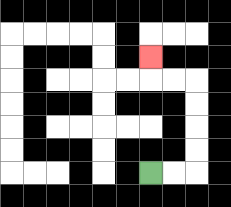{'start': '[6, 7]', 'end': '[6, 2]', 'path_directions': 'R,R,U,U,U,U,L,L,U', 'path_coordinates': '[[6, 7], [7, 7], [8, 7], [8, 6], [8, 5], [8, 4], [8, 3], [7, 3], [6, 3], [6, 2]]'}